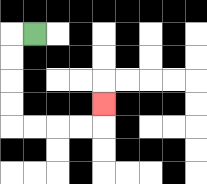{'start': '[1, 1]', 'end': '[4, 4]', 'path_directions': 'L,D,D,D,D,R,R,R,R,U', 'path_coordinates': '[[1, 1], [0, 1], [0, 2], [0, 3], [0, 4], [0, 5], [1, 5], [2, 5], [3, 5], [4, 5], [4, 4]]'}